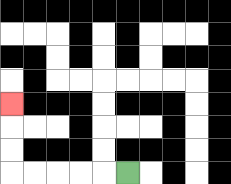{'start': '[5, 7]', 'end': '[0, 4]', 'path_directions': 'L,L,L,L,L,U,U,U', 'path_coordinates': '[[5, 7], [4, 7], [3, 7], [2, 7], [1, 7], [0, 7], [0, 6], [0, 5], [0, 4]]'}